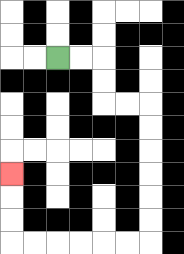{'start': '[2, 2]', 'end': '[0, 7]', 'path_directions': 'R,R,D,D,R,R,D,D,D,D,D,D,L,L,L,L,L,L,U,U,U', 'path_coordinates': '[[2, 2], [3, 2], [4, 2], [4, 3], [4, 4], [5, 4], [6, 4], [6, 5], [6, 6], [6, 7], [6, 8], [6, 9], [6, 10], [5, 10], [4, 10], [3, 10], [2, 10], [1, 10], [0, 10], [0, 9], [0, 8], [0, 7]]'}